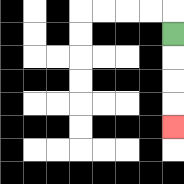{'start': '[7, 1]', 'end': '[7, 5]', 'path_directions': 'D,D,D,D', 'path_coordinates': '[[7, 1], [7, 2], [7, 3], [7, 4], [7, 5]]'}